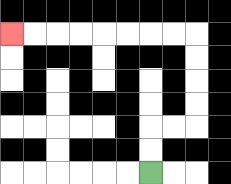{'start': '[6, 7]', 'end': '[0, 1]', 'path_directions': 'U,U,R,R,U,U,U,U,L,L,L,L,L,L,L,L', 'path_coordinates': '[[6, 7], [6, 6], [6, 5], [7, 5], [8, 5], [8, 4], [8, 3], [8, 2], [8, 1], [7, 1], [6, 1], [5, 1], [4, 1], [3, 1], [2, 1], [1, 1], [0, 1]]'}